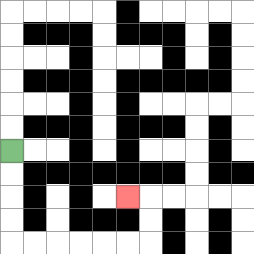{'start': '[0, 6]', 'end': '[5, 8]', 'path_directions': 'D,D,D,D,R,R,R,R,R,R,U,U,L', 'path_coordinates': '[[0, 6], [0, 7], [0, 8], [0, 9], [0, 10], [1, 10], [2, 10], [3, 10], [4, 10], [5, 10], [6, 10], [6, 9], [6, 8], [5, 8]]'}